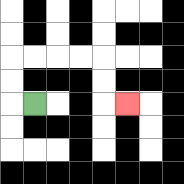{'start': '[1, 4]', 'end': '[5, 4]', 'path_directions': 'L,U,U,R,R,R,R,D,D,R', 'path_coordinates': '[[1, 4], [0, 4], [0, 3], [0, 2], [1, 2], [2, 2], [3, 2], [4, 2], [4, 3], [4, 4], [5, 4]]'}